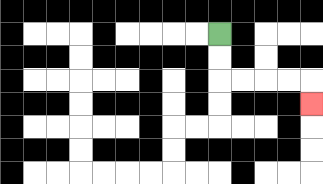{'start': '[9, 1]', 'end': '[13, 4]', 'path_directions': 'D,D,R,R,R,R,D', 'path_coordinates': '[[9, 1], [9, 2], [9, 3], [10, 3], [11, 3], [12, 3], [13, 3], [13, 4]]'}